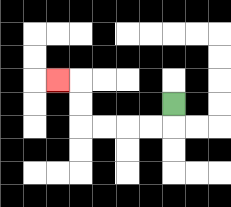{'start': '[7, 4]', 'end': '[2, 3]', 'path_directions': 'D,L,L,L,L,U,U,L', 'path_coordinates': '[[7, 4], [7, 5], [6, 5], [5, 5], [4, 5], [3, 5], [3, 4], [3, 3], [2, 3]]'}